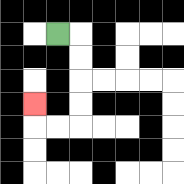{'start': '[2, 1]', 'end': '[1, 4]', 'path_directions': 'R,D,D,D,D,L,L,U', 'path_coordinates': '[[2, 1], [3, 1], [3, 2], [3, 3], [3, 4], [3, 5], [2, 5], [1, 5], [1, 4]]'}